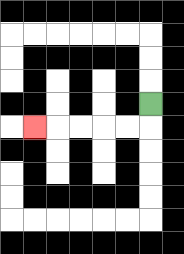{'start': '[6, 4]', 'end': '[1, 5]', 'path_directions': 'D,L,L,L,L,L', 'path_coordinates': '[[6, 4], [6, 5], [5, 5], [4, 5], [3, 5], [2, 5], [1, 5]]'}